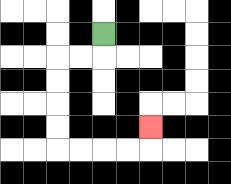{'start': '[4, 1]', 'end': '[6, 5]', 'path_directions': 'D,L,L,D,D,D,D,R,R,R,R,U', 'path_coordinates': '[[4, 1], [4, 2], [3, 2], [2, 2], [2, 3], [2, 4], [2, 5], [2, 6], [3, 6], [4, 6], [5, 6], [6, 6], [6, 5]]'}